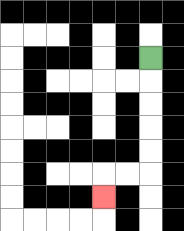{'start': '[6, 2]', 'end': '[4, 8]', 'path_directions': 'D,D,D,D,D,L,L,D', 'path_coordinates': '[[6, 2], [6, 3], [6, 4], [6, 5], [6, 6], [6, 7], [5, 7], [4, 7], [4, 8]]'}